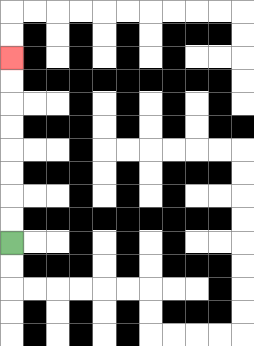{'start': '[0, 10]', 'end': '[0, 2]', 'path_directions': 'U,U,U,U,U,U,U,U', 'path_coordinates': '[[0, 10], [0, 9], [0, 8], [0, 7], [0, 6], [0, 5], [0, 4], [0, 3], [0, 2]]'}